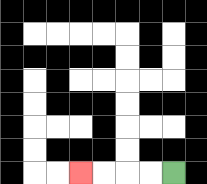{'start': '[7, 7]', 'end': '[3, 7]', 'path_directions': 'L,L,L,L', 'path_coordinates': '[[7, 7], [6, 7], [5, 7], [4, 7], [3, 7]]'}